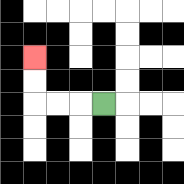{'start': '[4, 4]', 'end': '[1, 2]', 'path_directions': 'L,L,L,U,U', 'path_coordinates': '[[4, 4], [3, 4], [2, 4], [1, 4], [1, 3], [1, 2]]'}